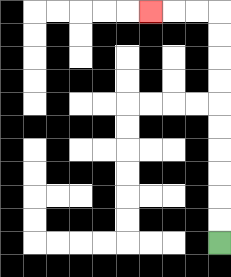{'start': '[9, 10]', 'end': '[6, 0]', 'path_directions': 'U,U,U,U,U,U,U,U,U,U,L,L,L', 'path_coordinates': '[[9, 10], [9, 9], [9, 8], [9, 7], [9, 6], [9, 5], [9, 4], [9, 3], [9, 2], [9, 1], [9, 0], [8, 0], [7, 0], [6, 0]]'}